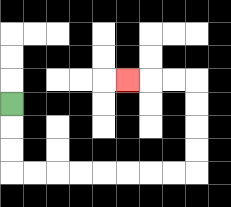{'start': '[0, 4]', 'end': '[5, 3]', 'path_directions': 'D,D,D,R,R,R,R,R,R,R,R,U,U,U,U,L,L,L', 'path_coordinates': '[[0, 4], [0, 5], [0, 6], [0, 7], [1, 7], [2, 7], [3, 7], [4, 7], [5, 7], [6, 7], [7, 7], [8, 7], [8, 6], [8, 5], [8, 4], [8, 3], [7, 3], [6, 3], [5, 3]]'}